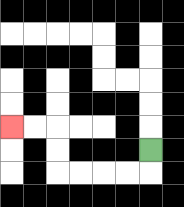{'start': '[6, 6]', 'end': '[0, 5]', 'path_directions': 'D,L,L,L,L,U,U,L,L', 'path_coordinates': '[[6, 6], [6, 7], [5, 7], [4, 7], [3, 7], [2, 7], [2, 6], [2, 5], [1, 5], [0, 5]]'}